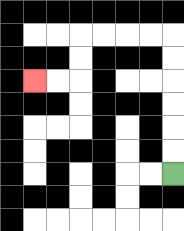{'start': '[7, 7]', 'end': '[1, 3]', 'path_directions': 'U,U,U,U,U,U,L,L,L,L,D,D,L,L', 'path_coordinates': '[[7, 7], [7, 6], [7, 5], [7, 4], [7, 3], [7, 2], [7, 1], [6, 1], [5, 1], [4, 1], [3, 1], [3, 2], [3, 3], [2, 3], [1, 3]]'}